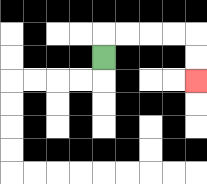{'start': '[4, 2]', 'end': '[8, 3]', 'path_directions': 'U,R,R,R,R,D,D', 'path_coordinates': '[[4, 2], [4, 1], [5, 1], [6, 1], [7, 1], [8, 1], [8, 2], [8, 3]]'}